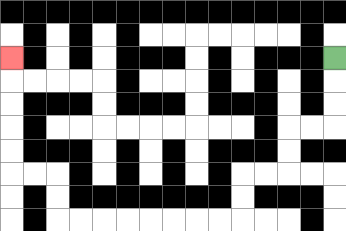{'start': '[14, 2]', 'end': '[0, 2]', 'path_directions': 'D,D,D,L,L,D,D,L,L,D,D,L,L,L,L,L,L,L,L,U,U,L,L,U,U,U,U,U', 'path_coordinates': '[[14, 2], [14, 3], [14, 4], [14, 5], [13, 5], [12, 5], [12, 6], [12, 7], [11, 7], [10, 7], [10, 8], [10, 9], [9, 9], [8, 9], [7, 9], [6, 9], [5, 9], [4, 9], [3, 9], [2, 9], [2, 8], [2, 7], [1, 7], [0, 7], [0, 6], [0, 5], [0, 4], [0, 3], [0, 2]]'}